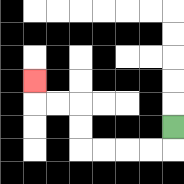{'start': '[7, 5]', 'end': '[1, 3]', 'path_directions': 'D,L,L,L,L,U,U,L,L,U', 'path_coordinates': '[[7, 5], [7, 6], [6, 6], [5, 6], [4, 6], [3, 6], [3, 5], [3, 4], [2, 4], [1, 4], [1, 3]]'}